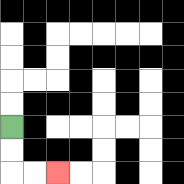{'start': '[0, 5]', 'end': '[2, 7]', 'path_directions': 'D,D,R,R', 'path_coordinates': '[[0, 5], [0, 6], [0, 7], [1, 7], [2, 7]]'}